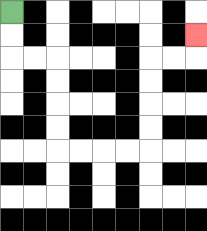{'start': '[0, 0]', 'end': '[8, 1]', 'path_directions': 'D,D,R,R,D,D,D,D,R,R,R,R,U,U,U,U,R,R,U', 'path_coordinates': '[[0, 0], [0, 1], [0, 2], [1, 2], [2, 2], [2, 3], [2, 4], [2, 5], [2, 6], [3, 6], [4, 6], [5, 6], [6, 6], [6, 5], [6, 4], [6, 3], [6, 2], [7, 2], [8, 2], [8, 1]]'}